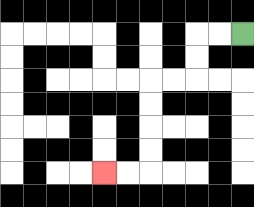{'start': '[10, 1]', 'end': '[4, 7]', 'path_directions': 'L,L,D,D,L,L,D,D,D,D,L,L', 'path_coordinates': '[[10, 1], [9, 1], [8, 1], [8, 2], [8, 3], [7, 3], [6, 3], [6, 4], [6, 5], [6, 6], [6, 7], [5, 7], [4, 7]]'}